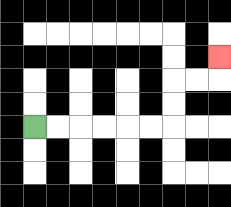{'start': '[1, 5]', 'end': '[9, 2]', 'path_directions': 'R,R,R,R,R,R,U,U,R,R,U', 'path_coordinates': '[[1, 5], [2, 5], [3, 5], [4, 5], [5, 5], [6, 5], [7, 5], [7, 4], [7, 3], [8, 3], [9, 3], [9, 2]]'}